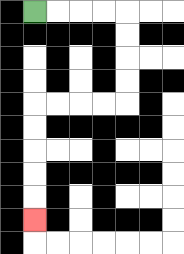{'start': '[1, 0]', 'end': '[1, 9]', 'path_directions': 'R,R,R,R,D,D,D,D,L,L,L,L,D,D,D,D,D', 'path_coordinates': '[[1, 0], [2, 0], [3, 0], [4, 0], [5, 0], [5, 1], [5, 2], [5, 3], [5, 4], [4, 4], [3, 4], [2, 4], [1, 4], [1, 5], [1, 6], [1, 7], [1, 8], [1, 9]]'}